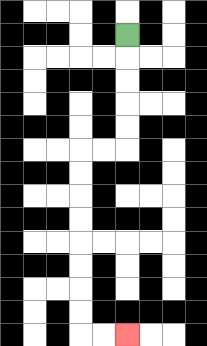{'start': '[5, 1]', 'end': '[5, 14]', 'path_directions': 'D,D,D,D,D,L,L,D,D,D,D,D,D,D,D,R,R', 'path_coordinates': '[[5, 1], [5, 2], [5, 3], [5, 4], [5, 5], [5, 6], [4, 6], [3, 6], [3, 7], [3, 8], [3, 9], [3, 10], [3, 11], [3, 12], [3, 13], [3, 14], [4, 14], [5, 14]]'}